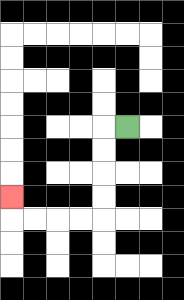{'start': '[5, 5]', 'end': '[0, 8]', 'path_directions': 'L,D,D,D,D,L,L,L,L,U', 'path_coordinates': '[[5, 5], [4, 5], [4, 6], [4, 7], [4, 8], [4, 9], [3, 9], [2, 9], [1, 9], [0, 9], [0, 8]]'}